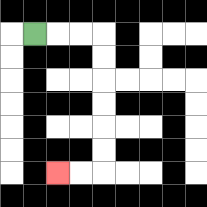{'start': '[1, 1]', 'end': '[2, 7]', 'path_directions': 'R,R,R,D,D,D,D,D,D,L,L', 'path_coordinates': '[[1, 1], [2, 1], [3, 1], [4, 1], [4, 2], [4, 3], [4, 4], [4, 5], [4, 6], [4, 7], [3, 7], [2, 7]]'}